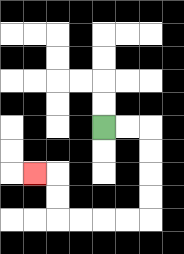{'start': '[4, 5]', 'end': '[1, 7]', 'path_directions': 'R,R,D,D,D,D,L,L,L,L,U,U,L', 'path_coordinates': '[[4, 5], [5, 5], [6, 5], [6, 6], [6, 7], [6, 8], [6, 9], [5, 9], [4, 9], [3, 9], [2, 9], [2, 8], [2, 7], [1, 7]]'}